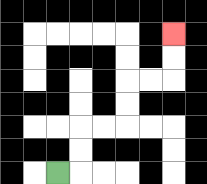{'start': '[2, 7]', 'end': '[7, 1]', 'path_directions': 'R,U,U,R,R,U,U,R,R,U,U', 'path_coordinates': '[[2, 7], [3, 7], [3, 6], [3, 5], [4, 5], [5, 5], [5, 4], [5, 3], [6, 3], [7, 3], [7, 2], [7, 1]]'}